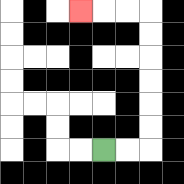{'start': '[4, 6]', 'end': '[3, 0]', 'path_directions': 'R,R,U,U,U,U,U,U,L,L,L', 'path_coordinates': '[[4, 6], [5, 6], [6, 6], [6, 5], [6, 4], [6, 3], [6, 2], [6, 1], [6, 0], [5, 0], [4, 0], [3, 0]]'}